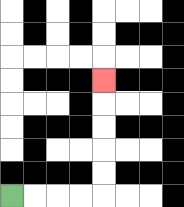{'start': '[0, 8]', 'end': '[4, 3]', 'path_directions': 'R,R,R,R,U,U,U,U,U', 'path_coordinates': '[[0, 8], [1, 8], [2, 8], [3, 8], [4, 8], [4, 7], [4, 6], [4, 5], [4, 4], [4, 3]]'}